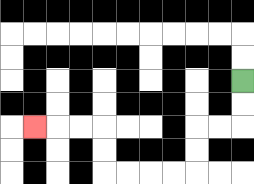{'start': '[10, 3]', 'end': '[1, 5]', 'path_directions': 'D,D,L,L,D,D,L,L,L,L,U,U,L,L,L', 'path_coordinates': '[[10, 3], [10, 4], [10, 5], [9, 5], [8, 5], [8, 6], [8, 7], [7, 7], [6, 7], [5, 7], [4, 7], [4, 6], [4, 5], [3, 5], [2, 5], [1, 5]]'}